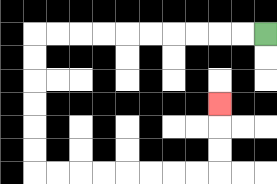{'start': '[11, 1]', 'end': '[9, 4]', 'path_directions': 'L,L,L,L,L,L,L,L,L,L,D,D,D,D,D,D,R,R,R,R,R,R,R,R,U,U,U', 'path_coordinates': '[[11, 1], [10, 1], [9, 1], [8, 1], [7, 1], [6, 1], [5, 1], [4, 1], [3, 1], [2, 1], [1, 1], [1, 2], [1, 3], [1, 4], [1, 5], [1, 6], [1, 7], [2, 7], [3, 7], [4, 7], [5, 7], [6, 7], [7, 7], [8, 7], [9, 7], [9, 6], [9, 5], [9, 4]]'}